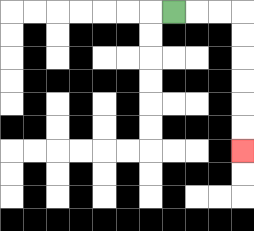{'start': '[7, 0]', 'end': '[10, 6]', 'path_directions': 'R,R,R,D,D,D,D,D,D', 'path_coordinates': '[[7, 0], [8, 0], [9, 0], [10, 0], [10, 1], [10, 2], [10, 3], [10, 4], [10, 5], [10, 6]]'}